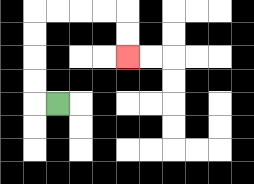{'start': '[2, 4]', 'end': '[5, 2]', 'path_directions': 'L,U,U,U,U,R,R,R,R,D,D', 'path_coordinates': '[[2, 4], [1, 4], [1, 3], [1, 2], [1, 1], [1, 0], [2, 0], [3, 0], [4, 0], [5, 0], [5, 1], [5, 2]]'}